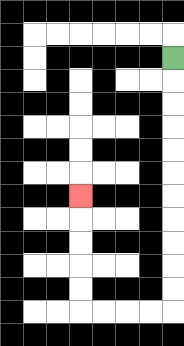{'start': '[7, 2]', 'end': '[3, 8]', 'path_directions': 'D,D,D,D,D,D,D,D,D,D,D,L,L,L,L,U,U,U,U,U', 'path_coordinates': '[[7, 2], [7, 3], [7, 4], [7, 5], [7, 6], [7, 7], [7, 8], [7, 9], [7, 10], [7, 11], [7, 12], [7, 13], [6, 13], [5, 13], [4, 13], [3, 13], [3, 12], [3, 11], [3, 10], [3, 9], [3, 8]]'}